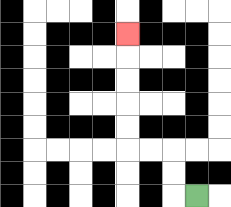{'start': '[8, 8]', 'end': '[5, 1]', 'path_directions': 'L,U,U,L,L,U,U,U,U,U', 'path_coordinates': '[[8, 8], [7, 8], [7, 7], [7, 6], [6, 6], [5, 6], [5, 5], [5, 4], [5, 3], [5, 2], [5, 1]]'}